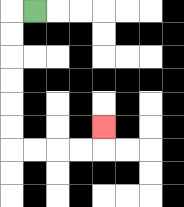{'start': '[1, 0]', 'end': '[4, 5]', 'path_directions': 'L,D,D,D,D,D,D,R,R,R,R,U', 'path_coordinates': '[[1, 0], [0, 0], [0, 1], [0, 2], [0, 3], [0, 4], [0, 5], [0, 6], [1, 6], [2, 6], [3, 6], [4, 6], [4, 5]]'}